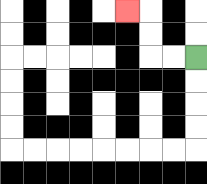{'start': '[8, 2]', 'end': '[5, 0]', 'path_directions': 'L,L,U,U,L', 'path_coordinates': '[[8, 2], [7, 2], [6, 2], [6, 1], [6, 0], [5, 0]]'}